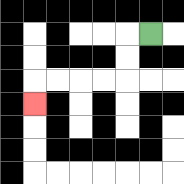{'start': '[6, 1]', 'end': '[1, 4]', 'path_directions': 'L,D,D,L,L,L,L,D', 'path_coordinates': '[[6, 1], [5, 1], [5, 2], [5, 3], [4, 3], [3, 3], [2, 3], [1, 3], [1, 4]]'}